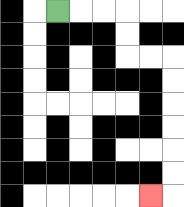{'start': '[2, 0]', 'end': '[6, 8]', 'path_directions': 'R,R,R,D,D,R,R,D,D,D,D,D,D,L', 'path_coordinates': '[[2, 0], [3, 0], [4, 0], [5, 0], [5, 1], [5, 2], [6, 2], [7, 2], [7, 3], [7, 4], [7, 5], [7, 6], [7, 7], [7, 8], [6, 8]]'}